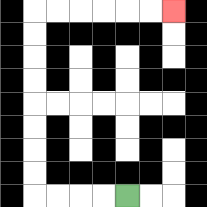{'start': '[5, 8]', 'end': '[7, 0]', 'path_directions': 'L,L,L,L,U,U,U,U,U,U,U,U,R,R,R,R,R,R', 'path_coordinates': '[[5, 8], [4, 8], [3, 8], [2, 8], [1, 8], [1, 7], [1, 6], [1, 5], [1, 4], [1, 3], [1, 2], [1, 1], [1, 0], [2, 0], [3, 0], [4, 0], [5, 0], [6, 0], [7, 0]]'}